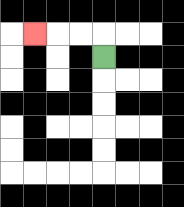{'start': '[4, 2]', 'end': '[1, 1]', 'path_directions': 'U,L,L,L', 'path_coordinates': '[[4, 2], [4, 1], [3, 1], [2, 1], [1, 1]]'}